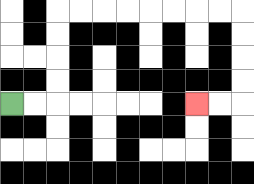{'start': '[0, 4]', 'end': '[8, 4]', 'path_directions': 'R,R,U,U,U,U,R,R,R,R,R,R,R,R,D,D,D,D,L,L', 'path_coordinates': '[[0, 4], [1, 4], [2, 4], [2, 3], [2, 2], [2, 1], [2, 0], [3, 0], [4, 0], [5, 0], [6, 0], [7, 0], [8, 0], [9, 0], [10, 0], [10, 1], [10, 2], [10, 3], [10, 4], [9, 4], [8, 4]]'}